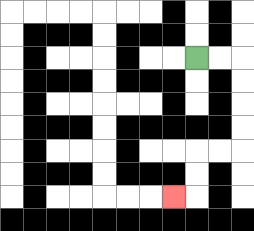{'start': '[8, 2]', 'end': '[7, 8]', 'path_directions': 'R,R,D,D,D,D,L,L,D,D,L', 'path_coordinates': '[[8, 2], [9, 2], [10, 2], [10, 3], [10, 4], [10, 5], [10, 6], [9, 6], [8, 6], [8, 7], [8, 8], [7, 8]]'}